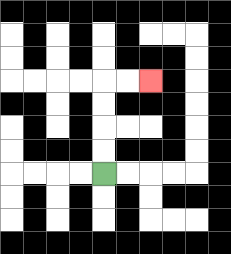{'start': '[4, 7]', 'end': '[6, 3]', 'path_directions': 'U,U,U,U,R,R', 'path_coordinates': '[[4, 7], [4, 6], [4, 5], [4, 4], [4, 3], [5, 3], [6, 3]]'}